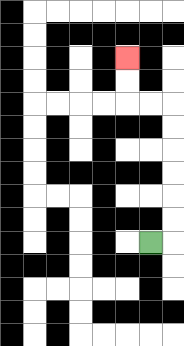{'start': '[6, 10]', 'end': '[5, 2]', 'path_directions': 'R,U,U,U,U,U,U,L,L,U,U', 'path_coordinates': '[[6, 10], [7, 10], [7, 9], [7, 8], [7, 7], [7, 6], [7, 5], [7, 4], [6, 4], [5, 4], [5, 3], [5, 2]]'}